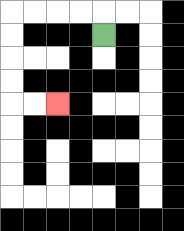{'start': '[4, 1]', 'end': '[2, 4]', 'path_directions': 'U,L,L,L,L,D,D,D,D,R,R', 'path_coordinates': '[[4, 1], [4, 0], [3, 0], [2, 0], [1, 0], [0, 0], [0, 1], [0, 2], [0, 3], [0, 4], [1, 4], [2, 4]]'}